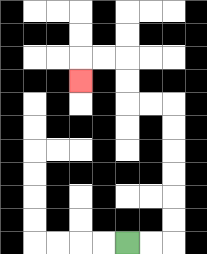{'start': '[5, 10]', 'end': '[3, 3]', 'path_directions': 'R,R,U,U,U,U,U,U,L,L,U,U,L,L,D', 'path_coordinates': '[[5, 10], [6, 10], [7, 10], [7, 9], [7, 8], [7, 7], [7, 6], [7, 5], [7, 4], [6, 4], [5, 4], [5, 3], [5, 2], [4, 2], [3, 2], [3, 3]]'}